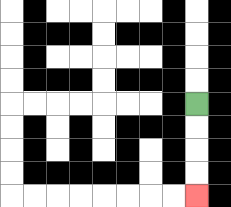{'start': '[8, 4]', 'end': '[8, 8]', 'path_directions': 'D,D,D,D', 'path_coordinates': '[[8, 4], [8, 5], [8, 6], [8, 7], [8, 8]]'}